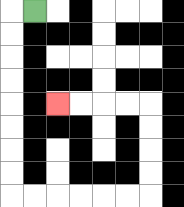{'start': '[1, 0]', 'end': '[2, 4]', 'path_directions': 'L,D,D,D,D,D,D,D,D,R,R,R,R,R,R,U,U,U,U,L,L,L,L', 'path_coordinates': '[[1, 0], [0, 0], [0, 1], [0, 2], [0, 3], [0, 4], [0, 5], [0, 6], [0, 7], [0, 8], [1, 8], [2, 8], [3, 8], [4, 8], [5, 8], [6, 8], [6, 7], [6, 6], [6, 5], [6, 4], [5, 4], [4, 4], [3, 4], [2, 4]]'}